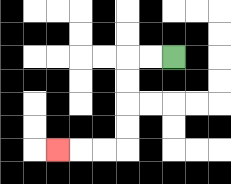{'start': '[7, 2]', 'end': '[2, 6]', 'path_directions': 'L,L,D,D,D,D,L,L,L', 'path_coordinates': '[[7, 2], [6, 2], [5, 2], [5, 3], [5, 4], [5, 5], [5, 6], [4, 6], [3, 6], [2, 6]]'}